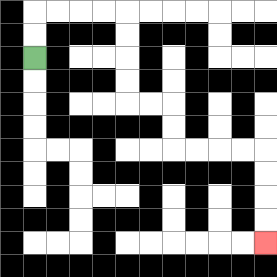{'start': '[1, 2]', 'end': '[11, 10]', 'path_directions': 'U,U,R,R,R,R,D,D,D,D,R,R,D,D,R,R,R,R,D,D,D,D', 'path_coordinates': '[[1, 2], [1, 1], [1, 0], [2, 0], [3, 0], [4, 0], [5, 0], [5, 1], [5, 2], [5, 3], [5, 4], [6, 4], [7, 4], [7, 5], [7, 6], [8, 6], [9, 6], [10, 6], [11, 6], [11, 7], [11, 8], [11, 9], [11, 10]]'}